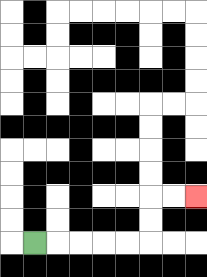{'start': '[1, 10]', 'end': '[8, 8]', 'path_directions': 'R,R,R,R,R,U,U,R,R', 'path_coordinates': '[[1, 10], [2, 10], [3, 10], [4, 10], [5, 10], [6, 10], [6, 9], [6, 8], [7, 8], [8, 8]]'}